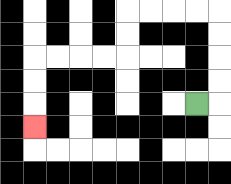{'start': '[8, 4]', 'end': '[1, 5]', 'path_directions': 'R,U,U,U,U,L,L,L,L,D,D,L,L,L,L,D,D,D', 'path_coordinates': '[[8, 4], [9, 4], [9, 3], [9, 2], [9, 1], [9, 0], [8, 0], [7, 0], [6, 0], [5, 0], [5, 1], [5, 2], [4, 2], [3, 2], [2, 2], [1, 2], [1, 3], [1, 4], [1, 5]]'}